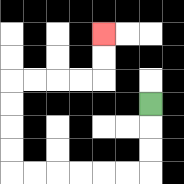{'start': '[6, 4]', 'end': '[4, 1]', 'path_directions': 'D,D,D,L,L,L,L,L,L,U,U,U,U,R,R,R,R,U,U', 'path_coordinates': '[[6, 4], [6, 5], [6, 6], [6, 7], [5, 7], [4, 7], [3, 7], [2, 7], [1, 7], [0, 7], [0, 6], [0, 5], [0, 4], [0, 3], [1, 3], [2, 3], [3, 3], [4, 3], [4, 2], [4, 1]]'}